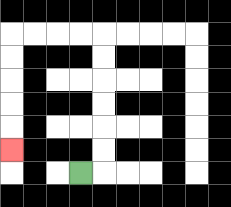{'start': '[3, 7]', 'end': '[0, 6]', 'path_directions': 'R,U,U,U,U,U,U,L,L,L,L,D,D,D,D,D', 'path_coordinates': '[[3, 7], [4, 7], [4, 6], [4, 5], [4, 4], [4, 3], [4, 2], [4, 1], [3, 1], [2, 1], [1, 1], [0, 1], [0, 2], [0, 3], [0, 4], [0, 5], [0, 6]]'}